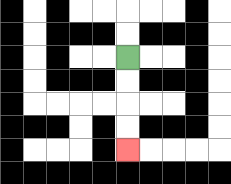{'start': '[5, 2]', 'end': '[5, 6]', 'path_directions': 'D,D,D,D', 'path_coordinates': '[[5, 2], [5, 3], [5, 4], [5, 5], [5, 6]]'}